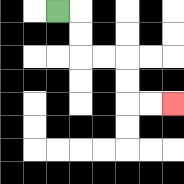{'start': '[2, 0]', 'end': '[7, 4]', 'path_directions': 'R,D,D,R,R,D,D,R,R', 'path_coordinates': '[[2, 0], [3, 0], [3, 1], [3, 2], [4, 2], [5, 2], [5, 3], [5, 4], [6, 4], [7, 4]]'}